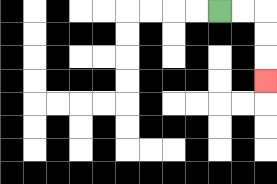{'start': '[9, 0]', 'end': '[11, 3]', 'path_directions': 'R,R,D,D,D', 'path_coordinates': '[[9, 0], [10, 0], [11, 0], [11, 1], [11, 2], [11, 3]]'}